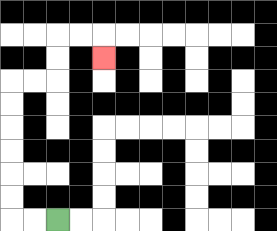{'start': '[2, 9]', 'end': '[4, 2]', 'path_directions': 'L,L,U,U,U,U,U,U,R,R,U,U,R,R,D', 'path_coordinates': '[[2, 9], [1, 9], [0, 9], [0, 8], [0, 7], [0, 6], [0, 5], [0, 4], [0, 3], [1, 3], [2, 3], [2, 2], [2, 1], [3, 1], [4, 1], [4, 2]]'}